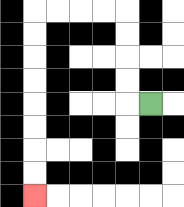{'start': '[6, 4]', 'end': '[1, 8]', 'path_directions': 'L,U,U,U,U,L,L,L,L,D,D,D,D,D,D,D,D', 'path_coordinates': '[[6, 4], [5, 4], [5, 3], [5, 2], [5, 1], [5, 0], [4, 0], [3, 0], [2, 0], [1, 0], [1, 1], [1, 2], [1, 3], [1, 4], [1, 5], [1, 6], [1, 7], [1, 8]]'}